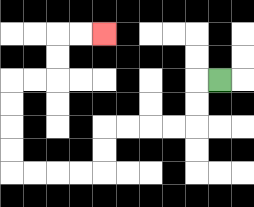{'start': '[9, 3]', 'end': '[4, 1]', 'path_directions': 'L,D,D,L,L,L,L,D,D,L,L,L,L,U,U,U,U,R,R,U,U,R,R', 'path_coordinates': '[[9, 3], [8, 3], [8, 4], [8, 5], [7, 5], [6, 5], [5, 5], [4, 5], [4, 6], [4, 7], [3, 7], [2, 7], [1, 7], [0, 7], [0, 6], [0, 5], [0, 4], [0, 3], [1, 3], [2, 3], [2, 2], [2, 1], [3, 1], [4, 1]]'}